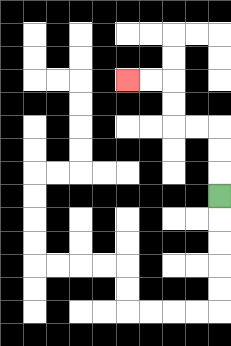{'start': '[9, 8]', 'end': '[5, 3]', 'path_directions': 'U,U,U,L,L,U,U,L,L', 'path_coordinates': '[[9, 8], [9, 7], [9, 6], [9, 5], [8, 5], [7, 5], [7, 4], [7, 3], [6, 3], [5, 3]]'}